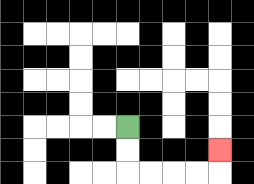{'start': '[5, 5]', 'end': '[9, 6]', 'path_directions': 'D,D,R,R,R,R,U', 'path_coordinates': '[[5, 5], [5, 6], [5, 7], [6, 7], [7, 7], [8, 7], [9, 7], [9, 6]]'}